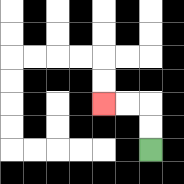{'start': '[6, 6]', 'end': '[4, 4]', 'path_directions': 'U,U,L,L', 'path_coordinates': '[[6, 6], [6, 5], [6, 4], [5, 4], [4, 4]]'}